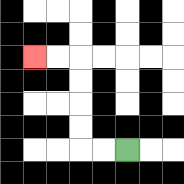{'start': '[5, 6]', 'end': '[1, 2]', 'path_directions': 'L,L,U,U,U,U,L,L', 'path_coordinates': '[[5, 6], [4, 6], [3, 6], [3, 5], [3, 4], [3, 3], [3, 2], [2, 2], [1, 2]]'}